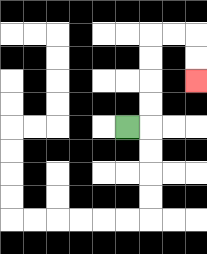{'start': '[5, 5]', 'end': '[8, 3]', 'path_directions': 'R,U,U,U,U,R,R,D,D', 'path_coordinates': '[[5, 5], [6, 5], [6, 4], [6, 3], [6, 2], [6, 1], [7, 1], [8, 1], [8, 2], [8, 3]]'}